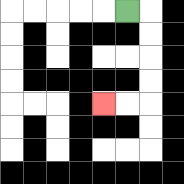{'start': '[5, 0]', 'end': '[4, 4]', 'path_directions': 'R,D,D,D,D,L,L', 'path_coordinates': '[[5, 0], [6, 0], [6, 1], [6, 2], [6, 3], [6, 4], [5, 4], [4, 4]]'}